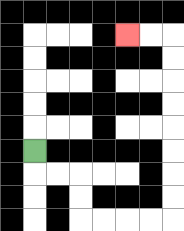{'start': '[1, 6]', 'end': '[5, 1]', 'path_directions': 'D,R,R,D,D,R,R,R,R,U,U,U,U,U,U,U,U,L,L', 'path_coordinates': '[[1, 6], [1, 7], [2, 7], [3, 7], [3, 8], [3, 9], [4, 9], [5, 9], [6, 9], [7, 9], [7, 8], [7, 7], [7, 6], [7, 5], [7, 4], [7, 3], [7, 2], [7, 1], [6, 1], [5, 1]]'}